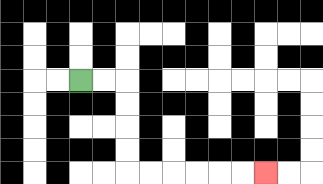{'start': '[3, 3]', 'end': '[11, 7]', 'path_directions': 'R,R,D,D,D,D,R,R,R,R,R,R', 'path_coordinates': '[[3, 3], [4, 3], [5, 3], [5, 4], [5, 5], [5, 6], [5, 7], [6, 7], [7, 7], [8, 7], [9, 7], [10, 7], [11, 7]]'}